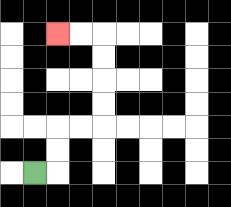{'start': '[1, 7]', 'end': '[2, 1]', 'path_directions': 'R,U,U,R,R,U,U,U,U,L,L', 'path_coordinates': '[[1, 7], [2, 7], [2, 6], [2, 5], [3, 5], [4, 5], [4, 4], [4, 3], [4, 2], [4, 1], [3, 1], [2, 1]]'}